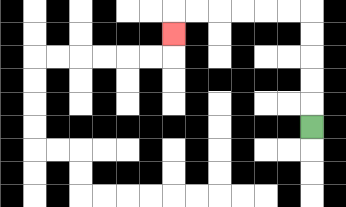{'start': '[13, 5]', 'end': '[7, 1]', 'path_directions': 'U,U,U,U,U,L,L,L,L,L,L,D', 'path_coordinates': '[[13, 5], [13, 4], [13, 3], [13, 2], [13, 1], [13, 0], [12, 0], [11, 0], [10, 0], [9, 0], [8, 0], [7, 0], [7, 1]]'}